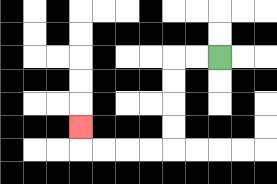{'start': '[9, 2]', 'end': '[3, 5]', 'path_directions': 'L,L,D,D,D,D,L,L,L,L,U', 'path_coordinates': '[[9, 2], [8, 2], [7, 2], [7, 3], [7, 4], [7, 5], [7, 6], [6, 6], [5, 6], [4, 6], [3, 6], [3, 5]]'}